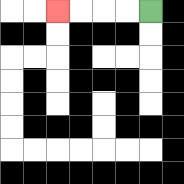{'start': '[6, 0]', 'end': '[2, 0]', 'path_directions': 'L,L,L,L', 'path_coordinates': '[[6, 0], [5, 0], [4, 0], [3, 0], [2, 0]]'}